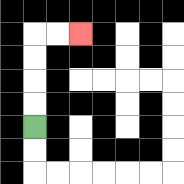{'start': '[1, 5]', 'end': '[3, 1]', 'path_directions': 'U,U,U,U,R,R', 'path_coordinates': '[[1, 5], [1, 4], [1, 3], [1, 2], [1, 1], [2, 1], [3, 1]]'}